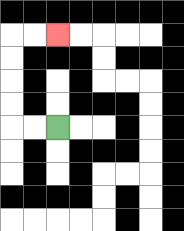{'start': '[2, 5]', 'end': '[2, 1]', 'path_directions': 'L,L,U,U,U,U,R,R', 'path_coordinates': '[[2, 5], [1, 5], [0, 5], [0, 4], [0, 3], [0, 2], [0, 1], [1, 1], [2, 1]]'}